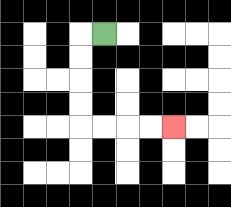{'start': '[4, 1]', 'end': '[7, 5]', 'path_directions': 'L,D,D,D,D,R,R,R,R', 'path_coordinates': '[[4, 1], [3, 1], [3, 2], [3, 3], [3, 4], [3, 5], [4, 5], [5, 5], [6, 5], [7, 5]]'}